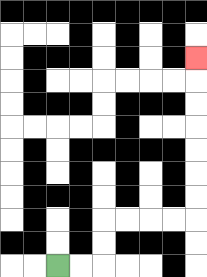{'start': '[2, 11]', 'end': '[8, 2]', 'path_directions': 'R,R,U,U,R,R,R,R,U,U,U,U,U,U,U', 'path_coordinates': '[[2, 11], [3, 11], [4, 11], [4, 10], [4, 9], [5, 9], [6, 9], [7, 9], [8, 9], [8, 8], [8, 7], [8, 6], [8, 5], [8, 4], [8, 3], [8, 2]]'}